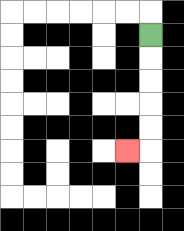{'start': '[6, 1]', 'end': '[5, 6]', 'path_directions': 'D,D,D,D,D,L', 'path_coordinates': '[[6, 1], [6, 2], [6, 3], [6, 4], [6, 5], [6, 6], [5, 6]]'}